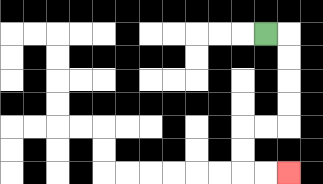{'start': '[11, 1]', 'end': '[12, 7]', 'path_directions': 'R,D,D,D,D,L,L,D,D,R,R', 'path_coordinates': '[[11, 1], [12, 1], [12, 2], [12, 3], [12, 4], [12, 5], [11, 5], [10, 5], [10, 6], [10, 7], [11, 7], [12, 7]]'}